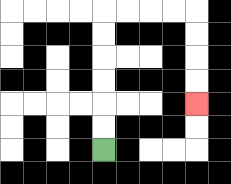{'start': '[4, 6]', 'end': '[8, 4]', 'path_directions': 'U,U,U,U,U,U,R,R,R,R,D,D,D,D', 'path_coordinates': '[[4, 6], [4, 5], [4, 4], [4, 3], [4, 2], [4, 1], [4, 0], [5, 0], [6, 0], [7, 0], [8, 0], [8, 1], [8, 2], [8, 3], [8, 4]]'}